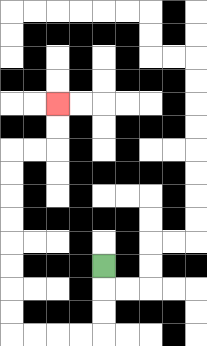{'start': '[4, 11]', 'end': '[2, 4]', 'path_directions': 'D,D,D,L,L,L,L,U,U,U,U,U,U,U,U,R,R,U,U', 'path_coordinates': '[[4, 11], [4, 12], [4, 13], [4, 14], [3, 14], [2, 14], [1, 14], [0, 14], [0, 13], [0, 12], [0, 11], [0, 10], [0, 9], [0, 8], [0, 7], [0, 6], [1, 6], [2, 6], [2, 5], [2, 4]]'}